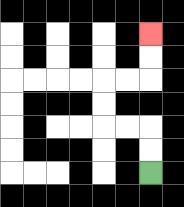{'start': '[6, 7]', 'end': '[6, 1]', 'path_directions': 'U,U,L,L,U,U,R,R,U,U', 'path_coordinates': '[[6, 7], [6, 6], [6, 5], [5, 5], [4, 5], [4, 4], [4, 3], [5, 3], [6, 3], [6, 2], [6, 1]]'}